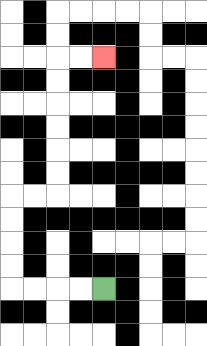{'start': '[4, 12]', 'end': '[4, 2]', 'path_directions': 'L,L,L,L,U,U,U,U,R,R,U,U,U,U,U,U,R,R', 'path_coordinates': '[[4, 12], [3, 12], [2, 12], [1, 12], [0, 12], [0, 11], [0, 10], [0, 9], [0, 8], [1, 8], [2, 8], [2, 7], [2, 6], [2, 5], [2, 4], [2, 3], [2, 2], [3, 2], [4, 2]]'}